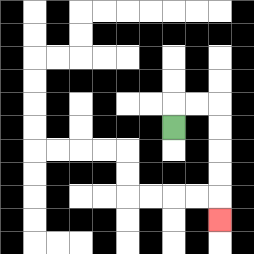{'start': '[7, 5]', 'end': '[9, 9]', 'path_directions': 'U,R,R,D,D,D,D,D', 'path_coordinates': '[[7, 5], [7, 4], [8, 4], [9, 4], [9, 5], [9, 6], [9, 7], [9, 8], [9, 9]]'}